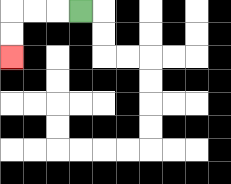{'start': '[3, 0]', 'end': '[0, 2]', 'path_directions': 'L,L,L,D,D', 'path_coordinates': '[[3, 0], [2, 0], [1, 0], [0, 0], [0, 1], [0, 2]]'}